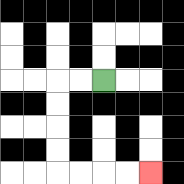{'start': '[4, 3]', 'end': '[6, 7]', 'path_directions': 'L,L,D,D,D,D,R,R,R,R', 'path_coordinates': '[[4, 3], [3, 3], [2, 3], [2, 4], [2, 5], [2, 6], [2, 7], [3, 7], [4, 7], [5, 7], [6, 7]]'}